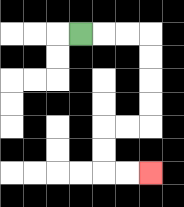{'start': '[3, 1]', 'end': '[6, 7]', 'path_directions': 'R,R,R,D,D,D,D,L,L,D,D,R,R', 'path_coordinates': '[[3, 1], [4, 1], [5, 1], [6, 1], [6, 2], [6, 3], [6, 4], [6, 5], [5, 5], [4, 5], [4, 6], [4, 7], [5, 7], [6, 7]]'}